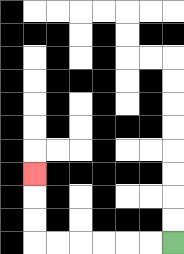{'start': '[7, 10]', 'end': '[1, 7]', 'path_directions': 'L,L,L,L,L,L,U,U,U', 'path_coordinates': '[[7, 10], [6, 10], [5, 10], [4, 10], [3, 10], [2, 10], [1, 10], [1, 9], [1, 8], [1, 7]]'}